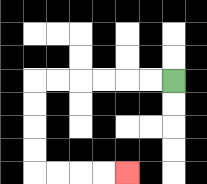{'start': '[7, 3]', 'end': '[5, 7]', 'path_directions': 'L,L,L,L,L,L,D,D,D,D,R,R,R,R', 'path_coordinates': '[[7, 3], [6, 3], [5, 3], [4, 3], [3, 3], [2, 3], [1, 3], [1, 4], [1, 5], [1, 6], [1, 7], [2, 7], [3, 7], [4, 7], [5, 7]]'}